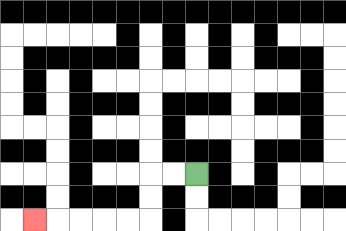{'start': '[8, 7]', 'end': '[1, 9]', 'path_directions': 'L,L,D,D,L,L,L,L,L', 'path_coordinates': '[[8, 7], [7, 7], [6, 7], [6, 8], [6, 9], [5, 9], [4, 9], [3, 9], [2, 9], [1, 9]]'}